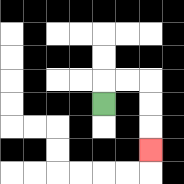{'start': '[4, 4]', 'end': '[6, 6]', 'path_directions': 'U,R,R,D,D,D', 'path_coordinates': '[[4, 4], [4, 3], [5, 3], [6, 3], [6, 4], [6, 5], [6, 6]]'}